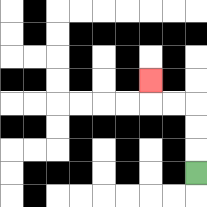{'start': '[8, 7]', 'end': '[6, 3]', 'path_directions': 'U,U,U,L,L,U', 'path_coordinates': '[[8, 7], [8, 6], [8, 5], [8, 4], [7, 4], [6, 4], [6, 3]]'}